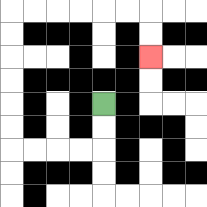{'start': '[4, 4]', 'end': '[6, 2]', 'path_directions': 'D,D,L,L,L,L,U,U,U,U,U,U,R,R,R,R,R,R,D,D', 'path_coordinates': '[[4, 4], [4, 5], [4, 6], [3, 6], [2, 6], [1, 6], [0, 6], [0, 5], [0, 4], [0, 3], [0, 2], [0, 1], [0, 0], [1, 0], [2, 0], [3, 0], [4, 0], [5, 0], [6, 0], [6, 1], [6, 2]]'}